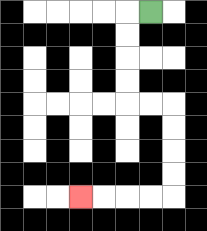{'start': '[6, 0]', 'end': '[3, 8]', 'path_directions': 'L,D,D,D,D,R,R,D,D,D,D,L,L,L,L', 'path_coordinates': '[[6, 0], [5, 0], [5, 1], [5, 2], [5, 3], [5, 4], [6, 4], [7, 4], [7, 5], [7, 6], [7, 7], [7, 8], [6, 8], [5, 8], [4, 8], [3, 8]]'}